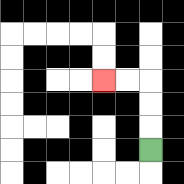{'start': '[6, 6]', 'end': '[4, 3]', 'path_directions': 'U,U,U,L,L', 'path_coordinates': '[[6, 6], [6, 5], [6, 4], [6, 3], [5, 3], [4, 3]]'}